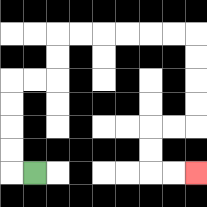{'start': '[1, 7]', 'end': '[8, 7]', 'path_directions': 'L,U,U,U,U,R,R,U,U,R,R,R,R,R,R,D,D,D,D,L,L,D,D,R,R', 'path_coordinates': '[[1, 7], [0, 7], [0, 6], [0, 5], [0, 4], [0, 3], [1, 3], [2, 3], [2, 2], [2, 1], [3, 1], [4, 1], [5, 1], [6, 1], [7, 1], [8, 1], [8, 2], [8, 3], [8, 4], [8, 5], [7, 5], [6, 5], [6, 6], [6, 7], [7, 7], [8, 7]]'}